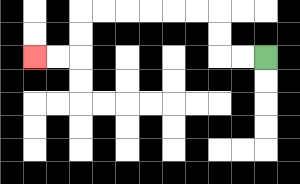{'start': '[11, 2]', 'end': '[1, 2]', 'path_directions': 'L,L,U,U,L,L,L,L,L,L,D,D,L,L', 'path_coordinates': '[[11, 2], [10, 2], [9, 2], [9, 1], [9, 0], [8, 0], [7, 0], [6, 0], [5, 0], [4, 0], [3, 0], [3, 1], [3, 2], [2, 2], [1, 2]]'}